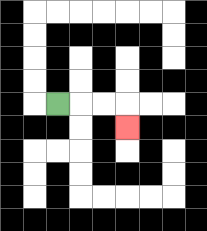{'start': '[2, 4]', 'end': '[5, 5]', 'path_directions': 'R,R,R,D', 'path_coordinates': '[[2, 4], [3, 4], [4, 4], [5, 4], [5, 5]]'}